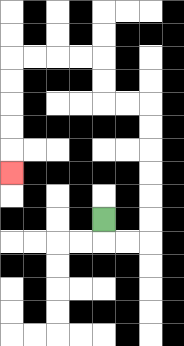{'start': '[4, 9]', 'end': '[0, 7]', 'path_directions': 'D,R,R,U,U,U,U,U,U,L,L,U,U,L,L,L,L,D,D,D,D,D', 'path_coordinates': '[[4, 9], [4, 10], [5, 10], [6, 10], [6, 9], [6, 8], [6, 7], [6, 6], [6, 5], [6, 4], [5, 4], [4, 4], [4, 3], [4, 2], [3, 2], [2, 2], [1, 2], [0, 2], [0, 3], [0, 4], [0, 5], [0, 6], [0, 7]]'}